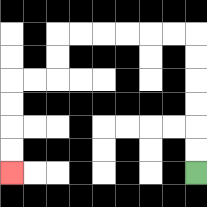{'start': '[8, 7]', 'end': '[0, 7]', 'path_directions': 'U,U,U,U,U,U,L,L,L,L,L,L,D,D,L,L,D,D,D,D', 'path_coordinates': '[[8, 7], [8, 6], [8, 5], [8, 4], [8, 3], [8, 2], [8, 1], [7, 1], [6, 1], [5, 1], [4, 1], [3, 1], [2, 1], [2, 2], [2, 3], [1, 3], [0, 3], [0, 4], [0, 5], [0, 6], [0, 7]]'}